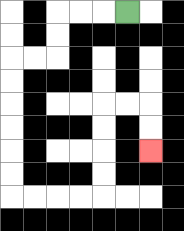{'start': '[5, 0]', 'end': '[6, 6]', 'path_directions': 'L,L,L,D,D,L,L,D,D,D,D,D,D,R,R,R,R,U,U,U,U,R,R,D,D', 'path_coordinates': '[[5, 0], [4, 0], [3, 0], [2, 0], [2, 1], [2, 2], [1, 2], [0, 2], [0, 3], [0, 4], [0, 5], [0, 6], [0, 7], [0, 8], [1, 8], [2, 8], [3, 8], [4, 8], [4, 7], [4, 6], [4, 5], [4, 4], [5, 4], [6, 4], [6, 5], [6, 6]]'}